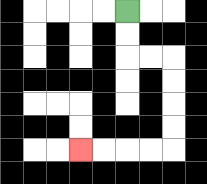{'start': '[5, 0]', 'end': '[3, 6]', 'path_directions': 'D,D,R,R,D,D,D,D,L,L,L,L', 'path_coordinates': '[[5, 0], [5, 1], [5, 2], [6, 2], [7, 2], [7, 3], [7, 4], [7, 5], [7, 6], [6, 6], [5, 6], [4, 6], [3, 6]]'}